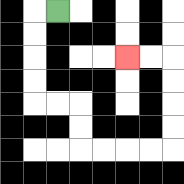{'start': '[2, 0]', 'end': '[5, 2]', 'path_directions': 'L,D,D,D,D,R,R,D,D,R,R,R,R,U,U,U,U,L,L', 'path_coordinates': '[[2, 0], [1, 0], [1, 1], [1, 2], [1, 3], [1, 4], [2, 4], [3, 4], [3, 5], [3, 6], [4, 6], [5, 6], [6, 6], [7, 6], [7, 5], [7, 4], [7, 3], [7, 2], [6, 2], [5, 2]]'}